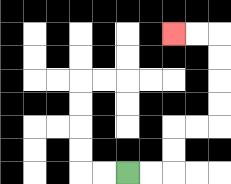{'start': '[5, 7]', 'end': '[7, 1]', 'path_directions': 'R,R,U,U,R,R,U,U,U,U,L,L', 'path_coordinates': '[[5, 7], [6, 7], [7, 7], [7, 6], [7, 5], [8, 5], [9, 5], [9, 4], [9, 3], [9, 2], [9, 1], [8, 1], [7, 1]]'}